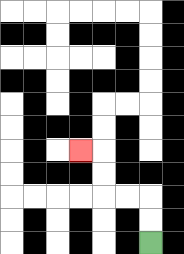{'start': '[6, 10]', 'end': '[3, 6]', 'path_directions': 'U,U,L,L,U,U,L', 'path_coordinates': '[[6, 10], [6, 9], [6, 8], [5, 8], [4, 8], [4, 7], [4, 6], [3, 6]]'}